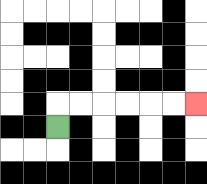{'start': '[2, 5]', 'end': '[8, 4]', 'path_directions': 'U,R,R,R,R,R,R', 'path_coordinates': '[[2, 5], [2, 4], [3, 4], [4, 4], [5, 4], [6, 4], [7, 4], [8, 4]]'}